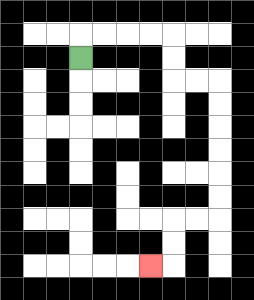{'start': '[3, 2]', 'end': '[6, 11]', 'path_directions': 'U,R,R,R,R,D,D,R,R,D,D,D,D,D,D,L,L,D,D,L', 'path_coordinates': '[[3, 2], [3, 1], [4, 1], [5, 1], [6, 1], [7, 1], [7, 2], [7, 3], [8, 3], [9, 3], [9, 4], [9, 5], [9, 6], [9, 7], [9, 8], [9, 9], [8, 9], [7, 9], [7, 10], [7, 11], [6, 11]]'}